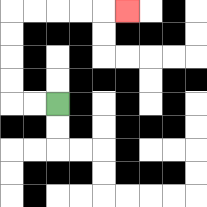{'start': '[2, 4]', 'end': '[5, 0]', 'path_directions': 'L,L,U,U,U,U,R,R,R,R,R', 'path_coordinates': '[[2, 4], [1, 4], [0, 4], [0, 3], [0, 2], [0, 1], [0, 0], [1, 0], [2, 0], [3, 0], [4, 0], [5, 0]]'}